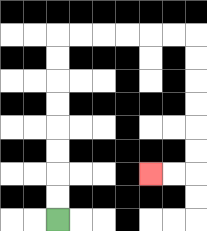{'start': '[2, 9]', 'end': '[6, 7]', 'path_directions': 'U,U,U,U,U,U,U,U,R,R,R,R,R,R,D,D,D,D,D,D,L,L', 'path_coordinates': '[[2, 9], [2, 8], [2, 7], [2, 6], [2, 5], [2, 4], [2, 3], [2, 2], [2, 1], [3, 1], [4, 1], [5, 1], [6, 1], [7, 1], [8, 1], [8, 2], [8, 3], [8, 4], [8, 5], [8, 6], [8, 7], [7, 7], [6, 7]]'}